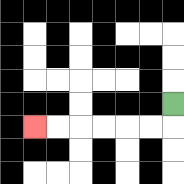{'start': '[7, 4]', 'end': '[1, 5]', 'path_directions': 'D,L,L,L,L,L,L', 'path_coordinates': '[[7, 4], [7, 5], [6, 5], [5, 5], [4, 5], [3, 5], [2, 5], [1, 5]]'}